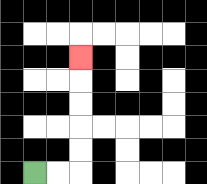{'start': '[1, 7]', 'end': '[3, 2]', 'path_directions': 'R,R,U,U,U,U,U', 'path_coordinates': '[[1, 7], [2, 7], [3, 7], [3, 6], [3, 5], [3, 4], [3, 3], [3, 2]]'}